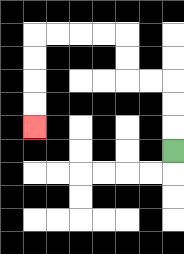{'start': '[7, 6]', 'end': '[1, 5]', 'path_directions': 'U,U,U,L,L,U,U,L,L,L,L,D,D,D,D', 'path_coordinates': '[[7, 6], [7, 5], [7, 4], [7, 3], [6, 3], [5, 3], [5, 2], [5, 1], [4, 1], [3, 1], [2, 1], [1, 1], [1, 2], [1, 3], [1, 4], [1, 5]]'}